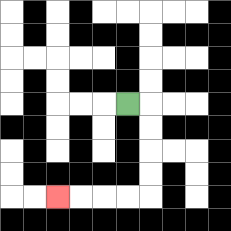{'start': '[5, 4]', 'end': '[2, 8]', 'path_directions': 'R,D,D,D,D,L,L,L,L', 'path_coordinates': '[[5, 4], [6, 4], [6, 5], [6, 6], [6, 7], [6, 8], [5, 8], [4, 8], [3, 8], [2, 8]]'}